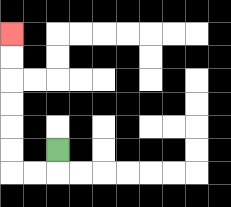{'start': '[2, 6]', 'end': '[0, 1]', 'path_directions': 'D,L,L,U,U,U,U,U,U', 'path_coordinates': '[[2, 6], [2, 7], [1, 7], [0, 7], [0, 6], [0, 5], [0, 4], [0, 3], [0, 2], [0, 1]]'}